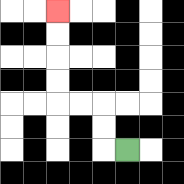{'start': '[5, 6]', 'end': '[2, 0]', 'path_directions': 'L,U,U,L,L,U,U,U,U', 'path_coordinates': '[[5, 6], [4, 6], [4, 5], [4, 4], [3, 4], [2, 4], [2, 3], [2, 2], [2, 1], [2, 0]]'}